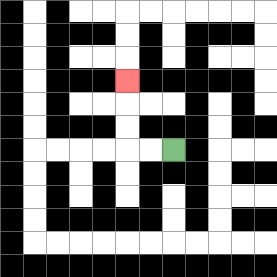{'start': '[7, 6]', 'end': '[5, 3]', 'path_directions': 'L,L,U,U,U', 'path_coordinates': '[[7, 6], [6, 6], [5, 6], [5, 5], [5, 4], [5, 3]]'}